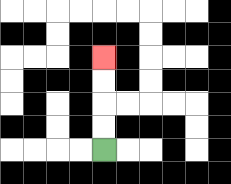{'start': '[4, 6]', 'end': '[4, 2]', 'path_directions': 'U,U,U,U', 'path_coordinates': '[[4, 6], [4, 5], [4, 4], [4, 3], [4, 2]]'}